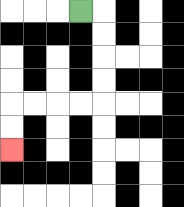{'start': '[3, 0]', 'end': '[0, 6]', 'path_directions': 'R,D,D,D,D,L,L,L,L,D,D', 'path_coordinates': '[[3, 0], [4, 0], [4, 1], [4, 2], [4, 3], [4, 4], [3, 4], [2, 4], [1, 4], [0, 4], [0, 5], [0, 6]]'}